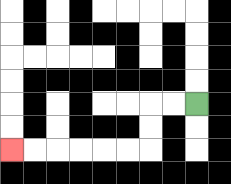{'start': '[8, 4]', 'end': '[0, 6]', 'path_directions': 'L,L,D,D,L,L,L,L,L,L', 'path_coordinates': '[[8, 4], [7, 4], [6, 4], [6, 5], [6, 6], [5, 6], [4, 6], [3, 6], [2, 6], [1, 6], [0, 6]]'}